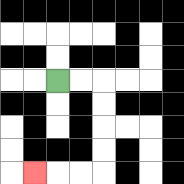{'start': '[2, 3]', 'end': '[1, 7]', 'path_directions': 'R,R,D,D,D,D,L,L,L', 'path_coordinates': '[[2, 3], [3, 3], [4, 3], [4, 4], [4, 5], [4, 6], [4, 7], [3, 7], [2, 7], [1, 7]]'}